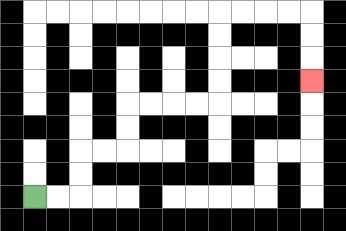{'start': '[1, 8]', 'end': '[13, 3]', 'path_directions': 'R,R,U,U,R,R,U,U,R,R,R,R,U,U,U,U,R,R,R,R,D,D,D', 'path_coordinates': '[[1, 8], [2, 8], [3, 8], [3, 7], [3, 6], [4, 6], [5, 6], [5, 5], [5, 4], [6, 4], [7, 4], [8, 4], [9, 4], [9, 3], [9, 2], [9, 1], [9, 0], [10, 0], [11, 0], [12, 0], [13, 0], [13, 1], [13, 2], [13, 3]]'}